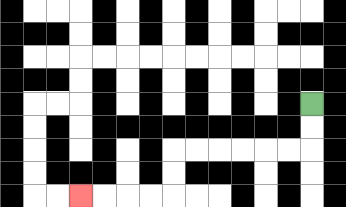{'start': '[13, 4]', 'end': '[3, 8]', 'path_directions': 'D,D,L,L,L,L,L,L,D,D,L,L,L,L', 'path_coordinates': '[[13, 4], [13, 5], [13, 6], [12, 6], [11, 6], [10, 6], [9, 6], [8, 6], [7, 6], [7, 7], [7, 8], [6, 8], [5, 8], [4, 8], [3, 8]]'}